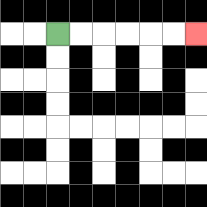{'start': '[2, 1]', 'end': '[8, 1]', 'path_directions': 'R,R,R,R,R,R', 'path_coordinates': '[[2, 1], [3, 1], [4, 1], [5, 1], [6, 1], [7, 1], [8, 1]]'}